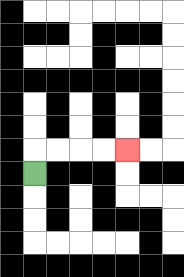{'start': '[1, 7]', 'end': '[5, 6]', 'path_directions': 'U,R,R,R,R', 'path_coordinates': '[[1, 7], [1, 6], [2, 6], [3, 6], [4, 6], [5, 6]]'}